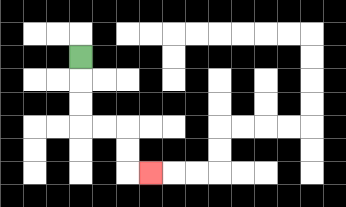{'start': '[3, 2]', 'end': '[6, 7]', 'path_directions': 'D,D,D,R,R,D,D,R', 'path_coordinates': '[[3, 2], [3, 3], [3, 4], [3, 5], [4, 5], [5, 5], [5, 6], [5, 7], [6, 7]]'}